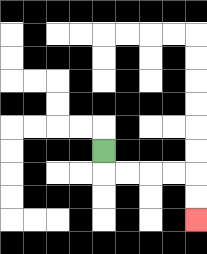{'start': '[4, 6]', 'end': '[8, 9]', 'path_directions': 'D,R,R,R,R,D,D', 'path_coordinates': '[[4, 6], [4, 7], [5, 7], [6, 7], [7, 7], [8, 7], [8, 8], [8, 9]]'}